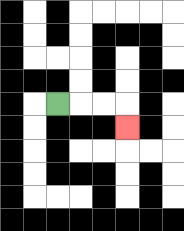{'start': '[2, 4]', 'end': '[5, 5]', 'path_directions': 'R,R,R,D', 'path_coordinates': '[[2, 4], [3, 4], [4, 4], [5, 4], [5, 5]]'}